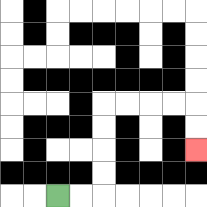{'start': '[2, 8]', 'end': '[8, 6]', 'path_directions': 'R,R,U,U,U,U,R,R,R,R,D,D', 'path_coordinates': '[[2, 8], [3, 8], [4, 8], [4, 7], [4, 6], [4, 5], [4, 4], [5, 4], [6, 4], [7, 4], [8, 4], [8, 5], [8, 6]]'}